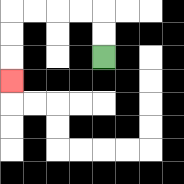{'start': '[4, 2]', 'end': '[0, 3]', 'path_directions': 'U,U,L,L,L,L,D,D,D', 'path_coordinates': '[[4, 2], [4, 1], [4, 0], [3, 0], [2, 0], [1, 0], [0, 0], [0, 1], [0, 2], [0, 3]]'}